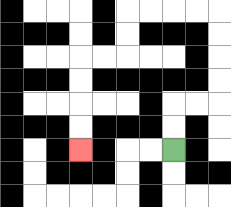{'start': '[7, 6]', 'end': '[3, 6]', 'path_directions': 'U,U,R,R,U,U,U,U,L,L,L,L,D,D,L,L,D,D,D,D', 'path_coordinates': '[[7, 6], [7, 5], [7, 4], [8, 4], [9, 4], [9, 3], [9, 2], [9, 1], [9, 0], [8, 0], [7, 0], [6, 0], [5, 0], [5, 1], [5, 2], [4, 2], [3, 2], [3, 3], [3, 4], [3, 5], [3, 6]]'}